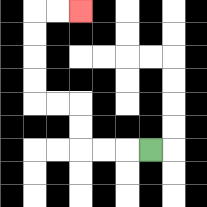{'start': '[6, 6]', 'end': '[3, 0]', 'path_directions': 'L,L,L,U,U,L,L,U,U,U,U,R,R', 'path_coordinates': '[[6, 6], [5, 6], [4, 6], [3, 6], [3, 5], [3, 4], [2, 4], [1, 4], [1, 3], [1, 2], [1, 1], [1, 0], [2, 0], [3, 0]]'}